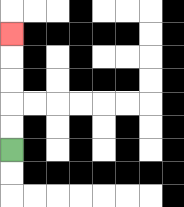{'start': '[0, 6]', 'end': '[0, 1]', 'path_directions': 'U,U,U,U,U', 'path_coordinates': '[[0, 6], [0, 5], [0, 4], [0, 3], [0, 2], [0, 1]]'}